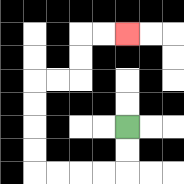{'start': '[5, 5]', 'end': '[5, 1]', 'path_directions': 'D,D,L,L,L,L,U,U,U,U,R,R,U,U,R,R', 'path_coordinates': '[[5, 5], [5, 6], [5, 7], [4, 7], [3, 7], [2, 7], [1, 7], [1, 6], [1, 5], [1, 4], [1, 3], [2, 3], [3, 3], [3, 2], [3, 1], [4, 1], [5, 1]]'}